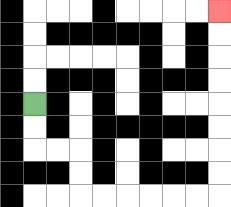{'start': '[1, 4]', 'end': '[9, 0]', 'path_directions': 'D,D,R,R,D,D,R,R,R,R,R,R,U,U,U,U,U,U,U,U', 'path_coordinates': '[[1, 4], [1, 5], [1, 6], [2, 6], [3, 6], [3, 7], [3, 8], [4, 8], [5, 8], [6, 8], [7, 8], [8, 8], [9, 8], [9, 7], [9, 6], [9, 5], [9, 4], [9, 3], [9, 2], [9, 1], [9, 0]]'}